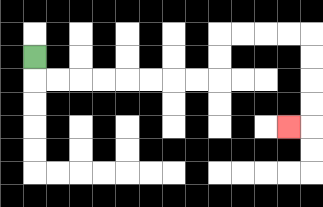{'start': '[1, 2]', 'end': '[12, 5]', 'path_directions': 'D,R,R,R,R,R,R,R,R,U,U,R,R,R,R,D,D,D,D,L', 'path_coordinates': '[[1, 2], [1, 3], [2, 3], [3, 3], [4, 3], [5, 3], [6, 3], [7, 3], [8, 3], [9, 3], [9, 2], [9, 1], [10, 1], [11, 1], [12, 1], [13, 1], [13, 2], [13, 3], [13, 4], [13, 5], [12, 5]]'}